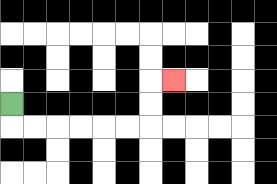{'start': '[0, 4]', 'end': '[7, 3]', 'path_directions': 'D,R,R,R,R,R,R,U,U,R', 'path_coordinates': '[[0, 4], [0, 5], [1, 5], [2, 5], [3, 5], [4, 5], [5, 5], [6, 5], [6, 4], [6, 3], [7, 3]]'}